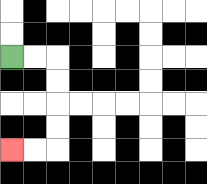{'start': '[0, 2]', 'end': '[0, 6]', 'path_directions': 'R,R,D,D,D,D,L,L', 'path_coordinates': '[[0, 2], [1, 2], [2, 2], [2, 3], [2, 4], [2, 5], [2, 6], [1, 6], [0, 6]]'}